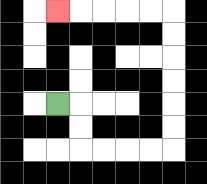{'start': '[2, 4]', 'end': '[2, 0]', 'path_directions': 'R,D,D,R,R,R,R,U,U,U,U,U,U,L,L,L,L,L', 'path_coordinates': '[[2, 4], [3, 4], [3, 5], [3, 6], [4, 6], [5, 6], [6, 6], [7, 6], [7, 5], [7, 4], [7, 3], [7, 2], [7, 1], [7, 0], [6, 0], [5, 0], [4, 0], [3, 0], [2, 0]]'}